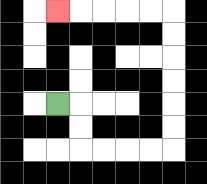{'start': '[2, 4]', 'end': '[2, 0]', 'path_directions': 'R,D,D,R,R,R,R,U,U,U,U,U,U,L,L,L,L,L', 'path_coordinates': '[[2, 4], [3, 4], [3, 5], [3, 6], [4, 6], [5, 6], [6, 6], [7, 6], [7, 5], [7, 4], [7, 3], [7, 2], [7, 1], [7, 0], [6, 0], [5, 0], [4, 0], [3, 0], [2, 0]]'}